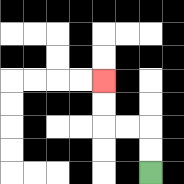{'start': '[6, 7]', 'end': '[4, 3]', 'path_directions': 'U,U,L,L,U,U', 'path_coordinates': '[[6, 7], [6, 6], [6, 5], [5, 5], [4, 5], [4, 4], [4, 3]]'}